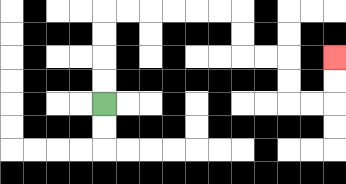{'start': '[4, 4]', 'end': '[14, 2]', 'path_directions': 'U,U,U,U,R,R,R,R,R,R,D,D,R,R,D,D,R,R,U,U', 'path_coordinates': '[[4, 4], [4, 3], [4, 2], [4, 1], [4, 0], [5, 0], [6, 0], [7, 0], [8, 0], [9, 0], [10, 0], [10, 1], [10, 2], [11, 2], [12, 2], [12, 3], [12, 4], [13, 4], [14, 4], [14, 3], [14, 2]]'}